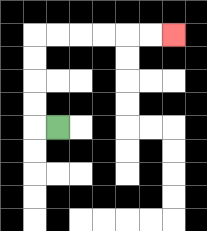{'start': '[2, 5]', 'end': '[7, 1]', 'path_directions': 'L,U,U,U,U,R,R,R,R,R,R', 'path_coordinates': '[[2, 5], [1, 5], [1, 4], [1, 3], [1, 2], [1, 1], [2, 1], [3, 1], [4, 1], [5, 1], [6, 1], [7, 1]]'}